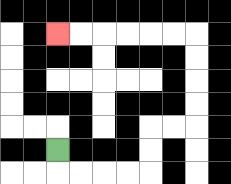{'start': '[2, 6]', 'end': '[2, 1]', 'path_directions': 'D,R,R,R,R,U,U,R,R,U,U,U,U,L,L,L,L,L,L', 'path_coordinates': '[[2, 6], [2, 7], [3, 7], [4, 7], [5, 7], [6, 7], [6, 6], [6, 5], [7, 5], [8, 5], [8, 4], [8, 3], [8, 2], [8, 1], [7, 1], [6, 1], [5, 1], [4, 1], [3, 1], [2, 1]]'}